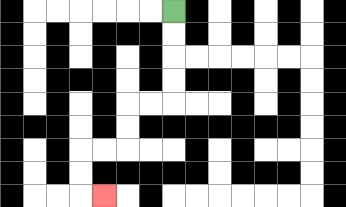{'start': '[7, 0]', 'end': '[4, 8]', 'path_directions': 'D,D,D,D,L,L,D,D,L,L,D,D,R', 'path_coordinates': '[[7, 0], [7, 1], [7, 2], [7, 3], [7, 4], [6, 4], [5, 4], [5, 5], [5, 6], [4, 6], [3, 6], [3, 7], [3, 8], [4, 8]]'}